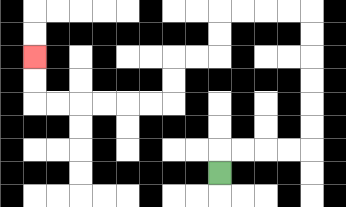{'start': '[9, 7]', 'end': '[1, 2]', 'path_directions': 'U,R,R,R,R,U,U,U,U,U,U,L,L,L,L,D,D,L,L,D,D,L,L,L,L,L,L,U,U', 'path_coordinates': '[[9, 7], [9, 6], [10, 6], [11, 6], [12, 6], [13, 6], [13, 5], [13, 4], [13, 3], [13, 2], [13, 1], [13, 0], [12, 0], [11, 0], [10, 0], [9, 0], [9, 1], [9, 2], [8, 2], [7, 2], [7, 3], [7, 4], [6, 4], [5, 4], [4, 4], [3, 4], [2, 4], [1, 4], [1, 3], [1, 2]]'}